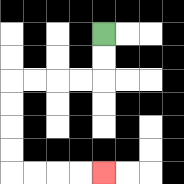{'start': '[4, 1]', 'end': '[4, 7]', 'path_directions': 'D,D,L,L,L,L,D,D,D,D,R,R,R,R', 'path_coordinates': '[[4, 1], [4, 2], [4, 3], [3, 3], [2, 3], [1, 3], [0, 3], [0, 4], [0, 5], [0, 6], [0, 7], [1, 7], [2, 7], [3, 7], [4, 7]]'}